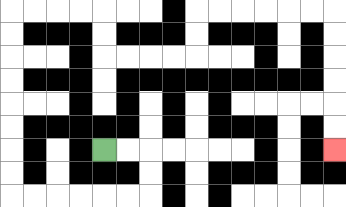{'start': '[4, 6]', 'end': '[14, 6]', 'path_directions': 'R,R,D,D,L,L,L,L,L,L,U,U,U,U,U,U,U,U,R,R,R,R,D,D,R,R,R,R,U,U,R,R,R,R,R,R,D,D,D,D,D,D', 'path_coordinates': '[[4, 6], [5, 6], [6, 6], [6, 7], [6, 8], [5, 8], [4, 8], [3, 8], [2, 8], [1, 8], [0, 8], [0, 7], [0, 6], [0, 5], [0, 4], [0, 3], [0, 2], [0, 1], [0, 0], [1, 0], [2, 0], [3, 0], [4, 0], [4, 1], [4, 2], [5, 2], [6, 2], [7, 2], [8, 2], [8, 1], [8, 0], [9, 0], [10, 0], [11, 0], [12, 0], [13, 0], [14, 0], [14, 1], [14, 2], [14, 3], [14, 4], [14, 5], [14, 6]]'}